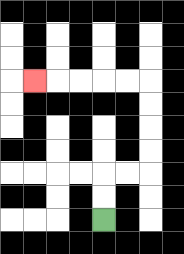{'start': '[4, 9]', 'end': '[1, 3]', 'path_directions': 'U,U,R,R,U,U,U,U,L,L,L,L,L', 'path_coordinates': '[[4, 9], [4, 8], [4, 7], [5, 7], [6, 7], [6, 6], [6, 5], [6, 4], [6, 3], [5, 3], [4, 3], [3, 3], [2, 3], [1, 3]]'}